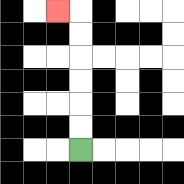{'start': '[3, 6]', 'end': '[2, 0]', 'path_directions': 'U,U,U,U,U,U,L', 'path_coordinates': '[[3, 6], [3, 5], [3, 4], [3, 3], [3, 2], [3, 1], [3, 0], [2, 0]]'}